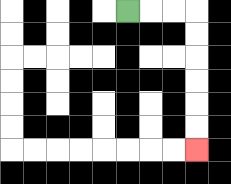{'start': '[5, 0]', 'end': '[8, 6]', 'path_directions': 'R,R,R,D,D,D,D,D,D', 'path_coordinates': '[[5, 0], [6, 0], [7, 0], [8, 0], [8, 1], [8, 2], [8, 3], [8, 4], [8, 5], [8, 6]]'}